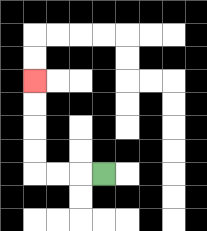{'start': '[4, 7]', 'end': '[1, 3]', 'path_directions': 'L,L,L,U,U,U,U', 'path_coordinates': '[[4, 7], [3, 7], [2, 7], [1, 7], [1, 6], [1, 5], [1, 4], [1, 3]]'}